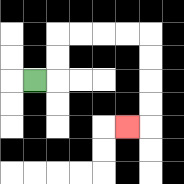{'start': '[1, 3]', 'end': '[5, 5]', 'path_directions': 'R,U,U,R,R,R,R,D,D,D,D,L', 'path_coordinates': '[[1, 3], [2, 3], [2, 2], [2, 1], [3, 1], [4, 1], [5, 1], [6, 1], [6, 2], [6, 3], [6, 4], [6, 5], [5, 5]]'}